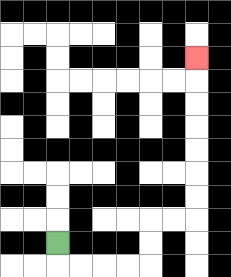{'start': '[2, 10]', 'end': '[8, 2]', 'path_directions': 'D,R,R,R,R,U,U,R,R,U,U,U,U,U,U,U', 'path_coordinates': '[[2, 10], [2, 11], [3, 11], [4, 11], [5, 11], [6, 11], [6, 10], [6, 9], [7, 9], [8, 9], [8, 8], [8, 7], [8, 6], [8, 5], [8, 4], [8, 3], [8, 2]]'}